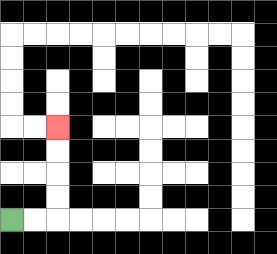{'start': '[0, 9]', 'end': '[2, 5]', 'path_directions': 'R,R,U,U,U,U', 'path_coordinates': '[[0, 9], [1, 9], [2, 9], [2, 8], [2, 7], [2, 6], [2, 5]]'}